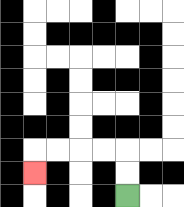{'start': '[5, 8]', 'end': '[1, 7]', 'path_directions': 'U,U,L,L,L,L,D', 'path_coordinates': '[[5, 8], [5, 7], [5, 6], [4, 6], [3, 6], [2, 6], [1, 6], [1, 7]]'}